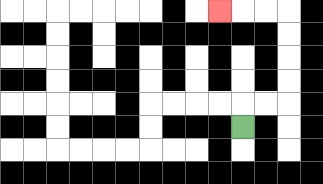{'start': '[10, 5]', 'end': '[9, 0]', 'path_directions': 'U,R,R,U,U,U,U,L,L,L', 'path_coordinates': '[[10, 5], [10, 4], [11, 4], [12, 4], [12, 3], [12, 2], [12, 1], [12, 0], [11, 0], [10, 0], [9, 0]]'}